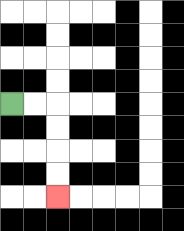{'start': '[0, 4]', 'end': '[2, 8]', 'path_directions': 'R,R,D,D,D,D', 'path_coordinates': '[[0, 4], [1, 4], [2, 4], [2, 5], [2, 6], [2, 7], [2, 8]]'}